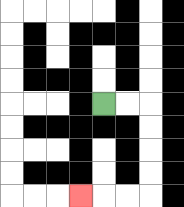{'start': '[4, 4]', 'end': '[3, 8]', 'path_directions': 'R,R,D,D,D,D,L,L,L', 'path_coordinates': '[[4, 4], [5, 4], [6, 4], [6, 5], [6, 6], [6, 7], [6, 8], [5, 8], [4, 8], [3, 8]]'}